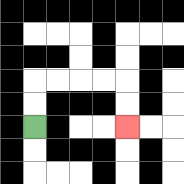{'start': '[1, 5]', 'end': '[5, 5]', 'path_directions': 'U,U,R,R,R,R,D,D', 'path_coordinates': '[[1, 5], [1, 4], [1, 3], [2, 3], [3, 3], [4, 3], [5, 3], [5, 4], [5, 5]]'}